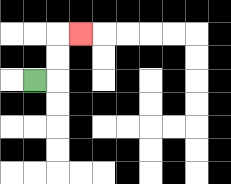{'start': '[1, 3]', 'end': '[3, 1]', 'path_directions': 'R,U,U,R', 'path_coordinates': '[[1, 3], [2, 3], [2, 2], [2, 1], [3, 1]]'}